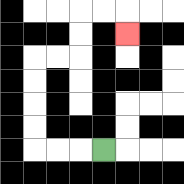{'start': '[4, 6]', 'end': '[5, 1]', 'path_directions': 'L,L,L,U,U,U,U,R,R,U,U,R,R,D', 'path_coordinates': '[[4, 6], [3, 6], [2, 6], [1, 6], [1, 5], [1, 4], [1, 3], [1, 2], [2, 2], [3, 2], [3, 1], [3, 0], [4, 0], [5, 0], [5, 1]]'}